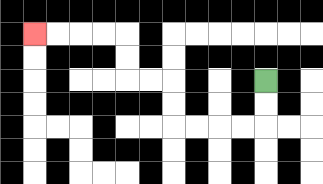{'start': '[11, 3]', 'end': '[1, 1]', 'path_directions': 'D,D,L,L,L,L,U,U,L,L,U,U,L,L,L,L', 'path_coordinates': '[[11, 3], [11, 4], [11, 5], [10, 5], [9, 5], [8, 5], [7, 5], [7, 4], [7, 3], [6, 3], [5, 3], [5, 2], [5, 1], [4, 1], [3, 1], [2, 1], [1, 1]]'}